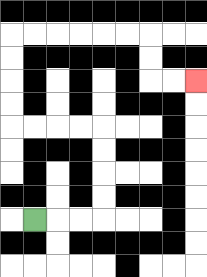{'start': '[1, 9]', 'end': '[8, 3]', 'path_directions': 'R,R,R,U,U,U,U,L,L,L,L,U,U,U,U,R,R,R,R,R,R,D,D,R,R', 'path_coordinates': '[[1, 9], [2, 9], [3, 9], [4, 9], [4, 8], [4, 7], [4, 6], [4, 5], [3, 5], [2, 5], [1, 5], [0, 5], [0, 4], [0, 3], [0, 2], [0, 1], [1, 1], [2, 1], [3, 1], [4, 1], [5, 1], [6, 1], [6, 2], [6, 3], [7, 3], [8, 3]]'}